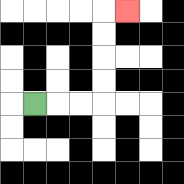{'start': '[1, 4]', 'end': '[5, 0]', 'path_directions': 'R,R,R,U,U,U,U,R', 'path_coordinates': '[[1, 4], [2, 4], [3, 4], [4, 4], [4, 3], [4, 2], [4, 1], [4, 0], [5, 0]]'}